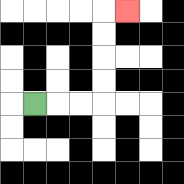{'start': '[1, 4]', 'end': '[5, 0]', 'path_directions': 'R,R,R,U,U,U,U,R', 'path_coordinates': '[[1, 4], [2, 4], [3, 4], [4, 4], [4, 3], [4, 2], [4, 1], [4, 0], [5, 0]]'}